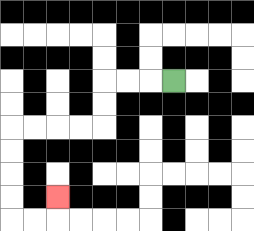{'start': '[7, 3]', 'end': '[2, 8]', 'path_directions': 'L,L,L,D,D,L,L,L,L,D,D,D,D,R,R,U', 'path_coordinates': '[[7, 3], [6, 3], [5, 3], [4, 3], [4, 4], [4, 5], [3, 5], [2, 5], [1, 5], [0, 5], [0, 6], [0, 7], [0, 8], [0, 9], [1, 9], [2, 9], [2, 8]]'}